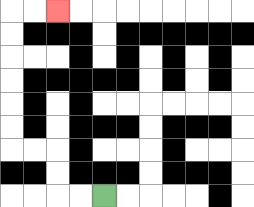{'start': '[4, 8]', 'end': '[2, 0]', 'path_directions': 'L,L,U,U,L,L,U,U,U,U,U,U,R,R', 'path_coordinates': '[[4, 8], [3, 8], [2, 8], [2, 7], [2, 6], [1, 6], [0, 6], [0, 5], [0, 4], [0, 3], [0, 2], [0, 1], [0, 0], [1, 0], [2, 0]]'}